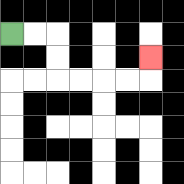{'start': '[0, 1]', 'end': '[6, 2]', 'path_directions': 'R,R,D,D,R,R,R,R,U', 'path_coordinates': '[[0, 1], [1, 1], [2, 1], [2, 2], [2, 3], [3, 3], [4, 3], [5, 3], [6, 3], [6, 2]]'}